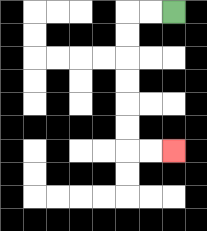{'start': '[7, 0]', 'end': '[7, 6]', 'path_directions': 'L,L,D,D,D,D,D,D,R,R', 'path_coordinates': '[[7, 0], [6, 0], [5, 0], [5, 1], [5, 2], [5, 3], [5, 4], [5, 5], [5, 6], [6, 6], [7, 6]]'}